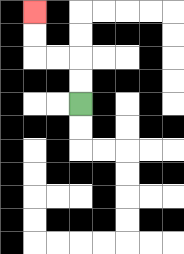{'start': '[3, 4]', 'end': '[1, 0]', 'path_directions': 'U,U,L,L,U,U', 'path_coordinates': '[[3, 4], [3, 3], [3, 2], [2, 2], [1, 2], [1, 1], [1, 0]]'}